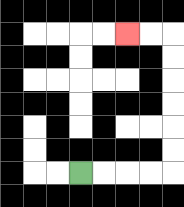{'start': '[3, 7]', 'end': '[5, 1]', 'path_directions': 'R,R,R,R,U,U,U,U,U,U,L,L', 'path_coordinates': '[[3, 7], [4, 7], [5, 7], [6, 7], [7, 7], [7, 6], [7, 5], [7, 4], [7, 3], [7, 2], [7, 1], [6, 1], [5, 1]]'}